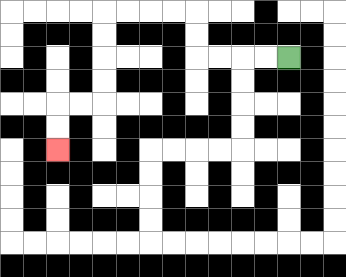{'start': '[12, 2]', 'end': '[2, 6]', 'path_directions': 'L,L,L,L,U,U,L,L,L,L,D,D,D,D,L,L,D,D', 'path_coordinates': '[[12, 2], [11, 2], [10, 2], [9, 2], [8, 2], [8, 1], [8, 0], [7, 0], [6, 0], [5, 0], [4, 0], [4, 1], [4, 2], [4, 3], [4, 4], [3, 4], [2, 4], [2, 5], [2, 6]]'}